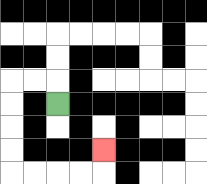{'start': '[2, 4]', 'end': '[4, 6]', 'path_directions': 'U,L,L,D,D,D,D,R,R,R,R,U', 'path_coordinates': '[[2, 4], [2, 3], [1, 3], [0, 3], [0, 4], [0, 5], [0, 6], [0, 7], [1, 7], [2, 7], [3, 7], [4, 7], [4, 6]]'}